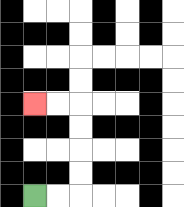{'start': '[1, 8]', 'end': '[1, 4]', 'path_directions': 'R,R,U,U,U,U,L,L', 'path_coordinates': '[[1, 8], [2, 8], [3, 8], [3, 7], [3, 6], [3, 5], [3, 4], [2, 4], [1, 4]]'}